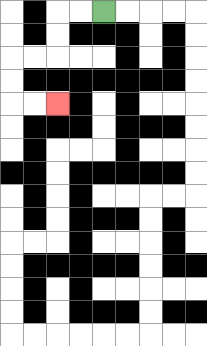{'start': '[4, 0]', 'end': '[2, 4]', 'path_directions': 'L,L,D,D,L,L,D,D,R,R', 'path_coordinates': '[[4, 0], [3, 0], [2, 0], [2, 1], [2, 2], [1, 2], [0, 2], [0, 3], [0, 4], [1, 4], [2, 4]]'}